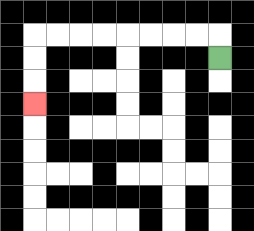{'start': '[9, 2]', 'end': '[1, 4]', 'path_directions': 'U,L,L,L,L,L,L,L,L,D,D,D', 'path_coordinates': '[[9, 2], [9, 1], [8, 1], [7, 1], [6, 1], [5, 1], [4, 1], [3, 1], [2, 1], [1, 1], [1, 2], [1, 3], [1, 4]]'}